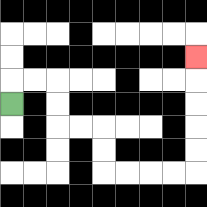{'start': '[0, 4]', 'end': '[8, 2]', 'path_directions': 'U,R,R,D,D,R,R,D,D,R,R,R,R,U,U,U,U,U', 'path_coordinates': '[[0, 4], [0, 3], [1, 3], [2, 3], [2, 4], [2, 5], [3, 5], [4, 5], [4, 6], [4, 7], [5, 7], [6, 7], [7, 7], [8, 7], [8, 6], [8, 5], [8, 4], [8, 3], [8, 2]]'}